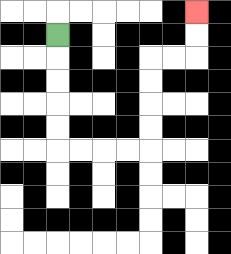{'start': '[2, 1]', 'end': '[8, 0]', 'path_directions': 'D,D,D,D,D,R,R,R,R,U,U,U,U,R,R,U,U', 'path_coordinates': '[[2, 1], [2, 2], [2, 3], [2, 4], [2, 5], [2, 6], [3, 6], [4, 6], [5, 6], [6, 6], [6, 5], [6, 4], [6, 3], [6, 2], [7, 2], [8, 2], [8, 1], [8, 0]]'}